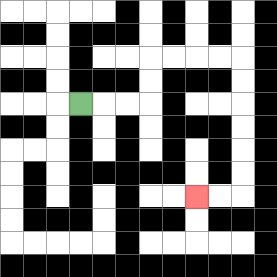{'start': '[3, 4]', 'end': '[8, 8]', 'path_directions': 'R,R,R,U,U,R,R,R,R,D,D,D,D,D,D,L,L', 'path_coordinates': '[[3, 4], [4, 4], [5, 4], [6, 4], [6, 3], [6, 2], [7, 2], [8, 2], [9, 2], [10, 2], [10, 3], [10, 4], [10, 5], [10, 6], [10, 7], [10, 8], [9, 8], [8, 8]]'}